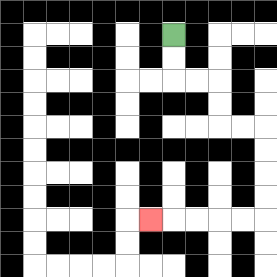{'start': '[7, 1]', 'end': '[6, 9]', 'path_directions': 'D,D,R,R,D,D,R,R,D,D,D,D,L,L,L,L,L', 'path_coordinates': '[[7, 1], [7, 2], [7, 3], [8, 3], [9, 3], [9, 4], [9, 5], [10, 5], [11, 5], [11, 6], [11, 7], [11, 8], [11, 9], [10, 9], [9, 9], [8, 9], [7, 9], [6, 9]]'}